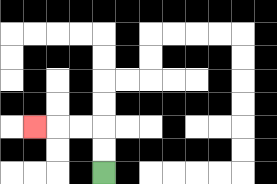{'start': '[4, 7]', 'end': '[1, 5]', 'path_directions': 'U,U,L,L,L', 'path_coordinates': '[[4, 7], [4, 6], [4, 5], [3, 5], [2, 5], [1, 5]]'}